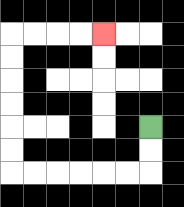{'start': '[6, 5]', 'end': '[4, 1]', 'path_directions': 'D,D,L,L,L,L,L,L,U,U,U,U,U,U,R,R,R,R', 'path_coordinates': '[[6, 5], [6, 6], [6, 7], [5, 7], [4, 7], [3, 7], [2, 7], [1, 7], [0, 7], [0, 6], [0, 5], [0, 4], [0, 3], [0, 2], [0, 1], [1, 1], [2, 1], [3, 1], [4, 1]]'}